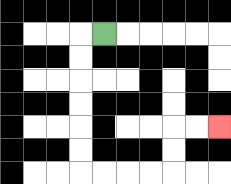{'start': '[4, 1]', 'end': '[9, 5]', 'path_directions': 'L,D,D,D,D,D,D,R,R,R,R,U,U,R,R', 'path_coordinates': '[[4, 1], [3, 1], [3, 2], [3, 3], [3, 4], [3, 5], [3, 6], [3, 7], [4, 7], [5, 7], [6, 7], [7, 7], [7, 6], [7, 5], [8, 5], [9, 5]]'}